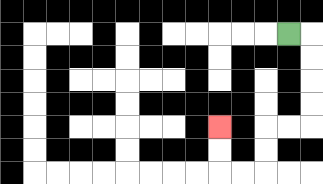{'start': '[12, 1]', 'end': '[9, 5]', 'path_directions': 'R,D,D,D,D,L,L,D,D,L,L,U,U', 'path_coordinates': '[[12, 1], [13, 1], [13, 2], [13, 3], [13, 4], [13, 5], [12, 5], [11, 5], [11, 6], [11, 7], [10, 7], [9, 7], [9, 6], [9, 5]]'}